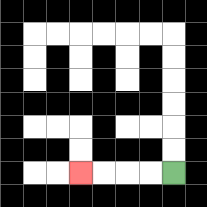{'start': '[7, 7]', 'end': '[3, 7]', 'path_directions': 'L,L,L,L', 'path_coordinates': '[[7, 7], [6, 7], [5, 7], [4, 7], [3, 7]]'}